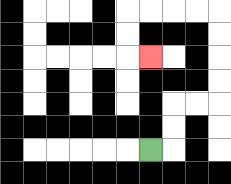{'start': '[6, 6]', 'end': '[6, 2]', 'path_directions': 'R,U,U,R,R,U,U,U,U,L,L,L,L,D,D,R', 'path_coordinates': '[[6, 6], [7, 6], [7, 5], [7, 4], [8, 4], [9, 4], [9, 3], [9, 2], [9, 1], [9, 0], [8, 0], [7, 0], [6, 0], [5, 0], [5, 1], [5, 2], [6, 2]]'}